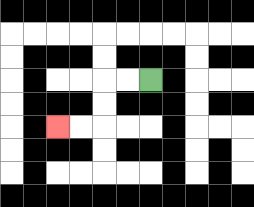{'start': '[6, 3]', 'end': '[2, 5]', 'path_directions': 'L,L,D,D,L,L', 'path_coordinates': '[[6, 3], [5, 3], [4, 3], [4, 4], [4, 5], [3, 5], [2, 5]]'}